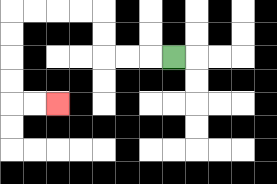{'start': '[7, 2]', 'end': '[2, 4]', 'path_directions': 'L,L,L,U,U,L,L,L,L,D,D,D,D,R,R', 'path_coordinates': '[[7, 2], [6, 2], [5, 2], [4, 2], [4, 1], [4, 0], [3, 0], [2, 0], [1, 0], [0, 0], [0, 1], [0, 2], [0, 3], [0, 4], [1, 4], [2, 4]]'}